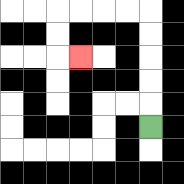{'start': '[6, 5]', 'end': '[3, 2]', 'path_directions': 'U,U,U,U,U,L,L,L,L,D,D,R', 'path_coordinates': '[[6, 5], [6, 4], [6, 3], [6, 2], [6, 1], [6, 0], [5, 0], [4, 0], [3, 0], [2, 0], [2, 1], [2, 2], [3, 2]]'}